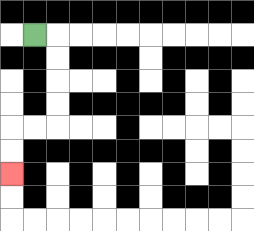{'start': '[1, 1]', 'end': '[0, 7]', 'path_directions': 'R,D,D,D,D,L,L,D,D', 'path_coordinates': '[[1, 1], [2, 1], [2, 2], [2, 3], [2, 4], [2, 5], [1, 5], [0, 5], [0, 6], [0, 7]]'}